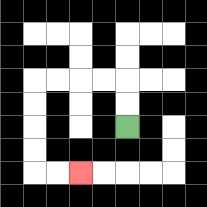{'start': '[5, 5]', 'end': '[3, 7]', 'path_directions': 'U,U,L,L,L,L,D,D,D,D,R,R', 'path_coordinates': '[[5, 5], [5, 4], [5, 3], [4, 3], [3, 3], [2, 3], [1, 3], [1, 4], [1, 5], [1, 6], [1, 7], [2, 7], [3, 7]]'}